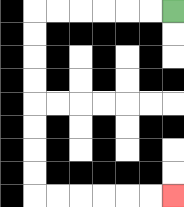{'start': '[7, 0]', 'end': '[7, 8]', 'path_directions': 'L,L,L,L,L,L,D,D,D,D,D,D,D,D,R,R,R,R,R,R', 'path_coordinates': '[[7, 0], [6, 0], [5, 0], [4, 0], [3, 0], [2, 0], [1, 0], [1, 1], [1, 2], [1, 3], [1, 4], [1, 5], [1, 6], [1, 7], [1, 8], [2, 8], [3, 8], [4, 8], [5, 8], [6, 8], [7, 8]]'}